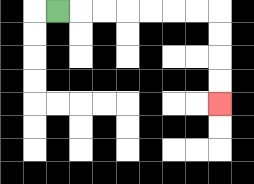{'start': '[2, 0]', 'end': '[9, 4]', 'path_directions': 'R,R,R,R,R,R,R,D,D,D,D', 'path_coordinates': '[[2, 0], [3, 0], [4, 0], [5, 0], [6, 0], [7, 0], [8, 0], [9, 0], [9, 1], [9, 2], [9, 3], [9, 4]]'}